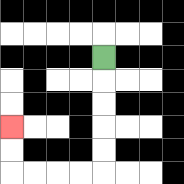{'start': '[4, 2]', 'end': '[0, 5]', 'path_directions': 'D,D,D,D,D,L,L,L,L,U,U', 'path_coordinates': '[[4, 2], [4, 3], [4, 4], [4, 5], [4, 6], [4, 7], [3, 7], [2, 7], [1, 7], [0, 7], [0, 6], [0, 5]]'}